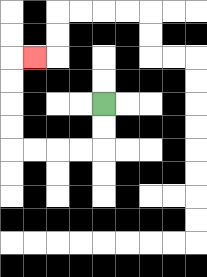{'start': '[4, 4]', 'end': '[1, 2]', 'path_directions': 'D,D,L,L,L,L,U,U,U,U,R', 'path_coordinates': '[[4, 4], [4, 5], [4, 6], [3, 6], [2, 6], [1, 6], [0, 6], [0, 5], [0, 4], [0, 3], [0, 2], [1, 2]]'}